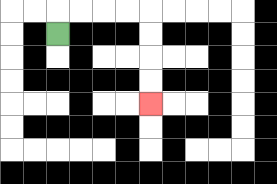{'start': '[2, 1]', 'end': '[6, 4]', 'path_directions': 'U,R,R,R,R,D,D,D,D', 'path_coordinates': '[[2, 1], [2, 0], [3, 0], [4, 0], [5, 0], [6, 0], [6, 1], [6, 2], [6, 3], [6, 4]]'}